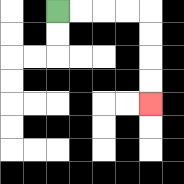{'start': '[2, 0]', 'end': '[6, 4]', 'path_directions': 'R,R,R,R,D,D,D,D', 'path_coordinates': '[[2, 0], [3, 0], [4, 0], [5, 0], [6, 0], [6, 1], [6, 2], [6, 3], [6, 4]]'}